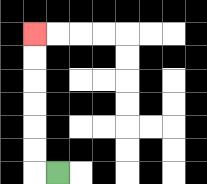{'start': '[2, 7]', 'end': '[1, 1]', 'path_directions': 'L,U,U,U,U,U,U', 'path_coordinates': '[[2, 7], [1, 7], [1, 6], [1, 5], [1, 4], [1, 3], [1, 2], [1, 1]]'}